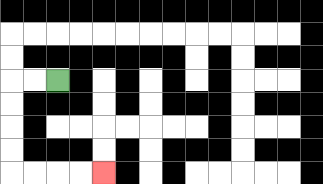{'start': '[2, 3]', 'end': '[4, 7]', 'path_directions': 'L,L,D,D,D,D,R,R,R,R', 'path_coordinates': '[[2, 3], [1, 3], [0, 3], [0, 4], [0, 5], [0, 6], [0, 7], [1, 7], [2, 7], [3, 7], [4, 7]]'}